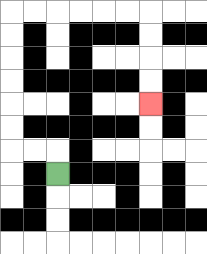{'start': '[2, 7]', 'end': '[6, 4]', 'path_directions': 'U,L,L,U,U,U,U,U,U,R,R,R,R,R,R,D,D,D,D', 'path_coordinates': '[[2, 7], [2, 6], [1, 6], [0, 6], [0, 5], [0, 4], [0, 3], [0, 2], [0, 1], [0, 0], [1, 0], [2, 0], [3, 0], [4, 0], [5, 0], [6, 0], [6, 1], [6, 2], [6, 3], [6, 4]]'}